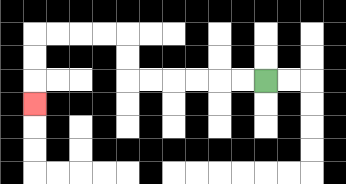{'start': '[11, 3]', 'end': '[1, 4]', 'path_directions': 'L,L,L,L,L,L,U,U,L,L,L,L,D,D,D', 'path_coordinates': '[[11, 3], [10, 3], [9, 3], [8, 3], [7, 3], [6, 3], [5, 3], [5, 2], [5, 1], [4, 1], [3, 1], [2, 1], [1, 1], [1, 2], [1, 3], [1, 4]]'}